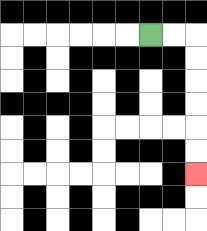{'start': '[6, 1]', 'end': '[8, 7]', 'path_directions': 'R,R,D,D,D,D,D,D', 'path_coordinates': '[[6, 1], [7, 1], [8, 1], [8, 2], [8, 3], [8, 4], [8, 5], [8, 6], [8, 7]]'}